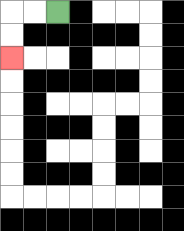{'start': '[2, 0]', 'end': '[0, 2]', 'path_directions': 'L,L,D,D', 'path_coordinates': '[[2, 0], [1, 0], [0, 0], [0, 1], [0, 2]]'}